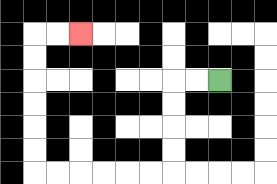{'start': '[9, 3]', 'end': '[3, 1]', 'path_directions': 'L,L,D,D,D,D,L,L,L,L,L,L,U,U,U,U,U,U,R,R', 'path_coordinates': '[[9, 3], [8, 3], [7, 3], [7, 4], [7, 5], [7, 6], [7, 7], [6, 7], [5, 7], [4, 7], [3, 7], [2, 7], [1, 7], [1, 6], [1, 5], [1, 4], [1, 3], [1, 2], [1, 1], [2, 1], [3, 1]]'}